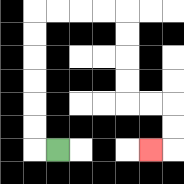{'start': '[2, 6]', 'end': '[6, 6]', 'path_directions': 'L,U,U,U,U,U,U,R,R,R,R,D,D,D,D,R,R,D,D,L', 'path_coordinates': '[[2, 6], [1, 6], [1, 5], [1, 4], [1, 3], [1, 2], [1, 1], [1, 0], [2, 0], [3, 0], [4, 0], [5, 0], [5, 1], [5, 2], [5, 3], [5, 4], [6, 4], [7, 4], [7, 5], [7, 6], [6, 6]]'}